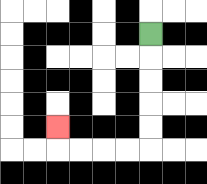{'start': '[6, 1]', 'end': '[2, 5]', 'path_directions': 'D,D,D,D,D,L,L,L,L,U', 'path_coordinates': '[[6, 1], [6, 2], [6, 3], [6, 4], [6, 5], [6, 6], [5, 6], [4, 6], [3, 6], [2, 6], [2, 5]]'}